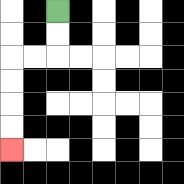{'start': '[2, 0]', 'end': '[0, 6]', 'path_directions': 'D,D,L,L,D,D,D,D', 'path_coordinates': '[[2, 0], [2, 1], [2, 2], [1, 2], [0, 2], [0, 3], [0, 4], [0, 5], [0, 6]]'}